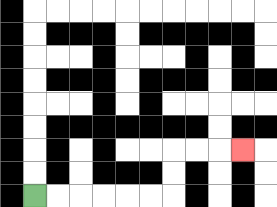{'start': '[1, 8]', 'end': '[10, 6]', 'path_directions': 'R,R,R,R,R,R,U,U,R,R,R', 'path_coordinates': '[[1, 8], [2, 8], [3, 8], [4, 8], [5, 8], [6, 8], [7, 8], [7, 7], [7, 6], [8, 6], [9, 6], [10, 6]]'}